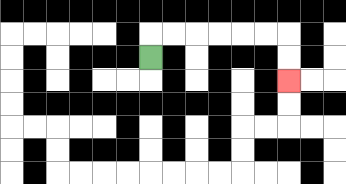{'start': '[6, 2]', 'end': '[12, 3]', 'path_directions': 'U,R,R,R,R,R,R,D,D', 'path_coordinates': '[[6, 2], [6, 1], [7, 1], [8, 1], [9, 1], [10, 1], [11, 1], [12, 1], [12, 2], [12, 3]]'}